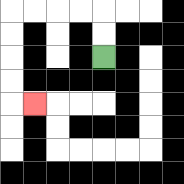{'start': '[4, 2]', 'end': '[1, 4]', 'path_directions': 'U,U,L,L,L,L,D,D,D,D,R', 'path_coordinates': '[[4, 2], [4, 1], [4, 0], [3, 0], [2, 0], [1, 0], [0, 0], [0, 1], [0, 2], [0, 3], [0, 4], [1, 4]]'}